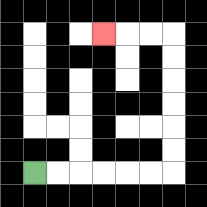{'start': '[1, 7]', 'end': '[4, 1]', 'path_directions': 'R,R,R,R,R,R,U,U,U,U,U,U,L,L,L', 'path_coordinates': '[[1, 7], [2, 7], [3, 7], [4, 7], [5, 7], [6, 7], [7, 7], [7, 6], [7, 5], [7, 4], [7, 3], [7, 2], [7, 1], [6, 1], [5, 1], [4, 1]]'}